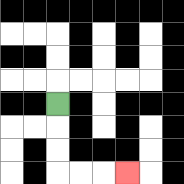{'start': '[2, 4]', 'end': '[5, 7]', 'path_directions': 'D,D,D,R,R,R', 'path_coordinates': '[[2, 4], [2, 5], [2, 6], [2, 7], [3, 7], [4, 7], [5, 7]]'}